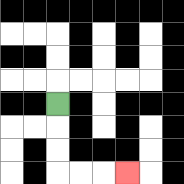{'start': '[2, 4]', 'end': '[5, 7]', 'path_directions': 'D,D,D,R,R,R', 'path_coordinates': '[[2, 4], [2, 5], [2, 6], [2, 7], [3, 7], [4, 7], [5, 7]]'}